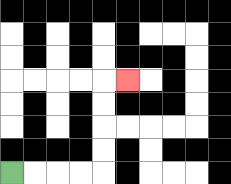{'start': '[0, 7]', 'end': '[5, 3]', 'path_directions': 'R,R,R,R,U,U,U,U,R', 'path_coordinates': '[[0, 7], [1, 7], [2, 7], [3, 7], [4, 7], [4, 6], [4, 5], [4, 4], [4, 3], [5, 3]]'}